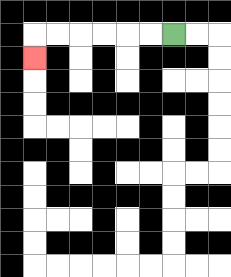{'start': '[7, 1]', 'end': '[1, 2]', 'path_directions': 'L,L,L,L,L,L,D', 'path_coordinates': '[[7, 1], [6, 1], [5, 1], [4, 1], [3, 1], [2, 1], [1, 1], [1, 2]]'}